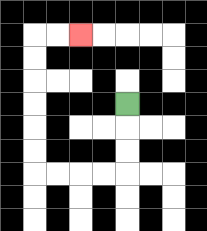{'start': '[5, 4]', 'end': '[3, 1]', 'path_directions': 'D,D,D,L,L,L,L,U,U,U,U,U,U,R,R', 'path_coordinates': '[[5, 4], [5, 5], [5, 6], [5, 7], [4, 7], [3, 7], [2, 7], [1, 7], [1, 6], [1, 5], [1, 4], [1, 3], [1, 2], [1, 1], [2, 1], [3, 1]]'}